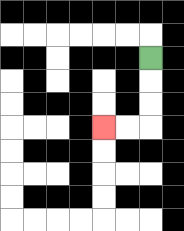{'start': '[6, 2]', 'end': '[4, 5]', 'path_directions': 'D,D,D,L,L', 'path_coordinates': '[[6, 2], [6, 3], [6, 4], [6, 5], [5, 5], [4, 5]]'}